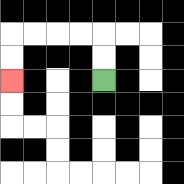{'start': '[4, 3]', 'end': '[0, 3]', 'path_directions': 'U,U,L,L,L,L,D,D', 'path_coordinates': '[[4, 3], [4, 2], [4, 1], [3, 1], [2, 1], [1, 1], [0, 1], [0, 2], [0, 3]]'}